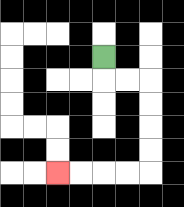{'start': '[4, 2]', 'end': '[2, 7]', 'path_directions': 'D,R,R,D,D,D,D,L,L,L,L', 'path_coordinates': '[[4, 2], [4, 3], [5, 3], [6, 3], [6, 4], [6, 5], [6, 6], [6, 7], [5, 7], [4, 7], [3, 7], [2, 7]]'}